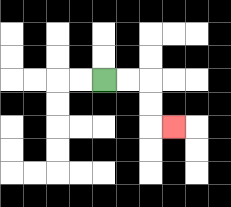{'start': '[4, 3]', 'end': '[7, 5]', 'path_directions': 'R,R,D,D,R', 'path_coordinates': '[[4, 3], [5, 3], [6, 3], [6, 4], [6, 5], [7, 5]]'}